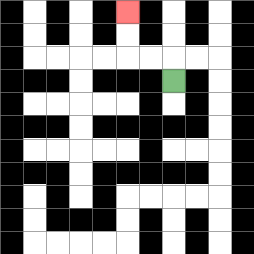{'start': '[7, 3]', 'end': '[5, 0]', 'path_directions': 'U,L,L,U,U', 'path_coordinates': '[[7, 3], [7, 2], [6, 2], [5, 2], [5, 1], [5, 0]]'}